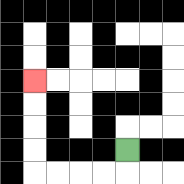{'start': '[5, 6]', 'end': '[1, 3]', 'path_directions': 'D,L,L,L,L,U,U,U,U', 'path_coordinates': '[[5, 6], [5, 7], [4, 7], [3, 7], [2, 7], [1, 7], [1, 6], [1, 5], [1, 4], [1, 3]]'}